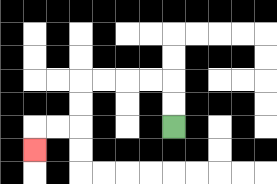{'start': '[7, 5]', 'end': '[1, 6]', 'path_directions': 'U,U,L,L,L,L,D,D,L,L,D', 'path_coordinates': '[[7, 5], [7, 4], [7, 3], [6, 3], [5, 3], [4, 3], [3, 3], [3, 4], [3, 5], [2, 5], [1, 5], [1, 6]]'}